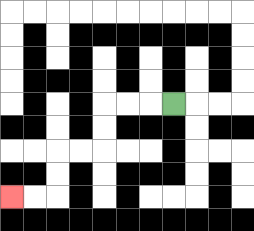{'start': '[7, 4]', 'end': '[0, 8]', 'path_directions': 'L,L,L,D,D,L,L,D,D,L,L', 'path_coordinates': '[[7, 4], [6, 4], [5, 4], [4, 4], [4, 5], [4, 6], [3, 6], [2, 6], [2, 7], [2, 8], [1, 8], [0, 8]]'}